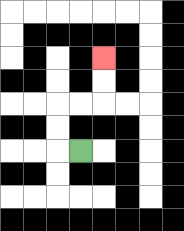{'start': '[3, 6]', 'end': '[4, 2]', 'path_directions': 'L,U,U,R,R,U,U', 'path_coordinates': '[[3, 6], [2, 6], [2, 5], [2, 4], [3, 4], [4, 4], [4, 3], [4, 2]]'}